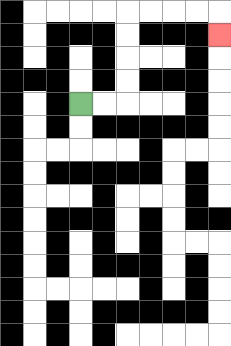{'start': '[3, 4]', 'end': '[9, 1]', 'path_directions': 'R,R,U,U,U,U,R,R,R,R,D', 'path_coordinates': '[[3, 4], [4, 4], [5, 4], [5, 3], [5, 2], [5, 1], [5, 0], [6, 0], [7, 0], [8, 0], [9, 0], [9, 1]]'}